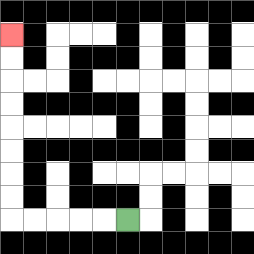{'start': '[5, 9]', 'end': '[0, 1]', 'path_directions': 'L,L,L,L,L,U,U,U,U,U,U,U,U', 'path_coordinates': '[[5, 9], [4, 9], [3, 9], [2, 9], [1, 9], [0, 9], [0, 8], [0, 7], [0, 6], [0, 5], [0, 4], [0, 3], [0, 2], [0, 1]]'}